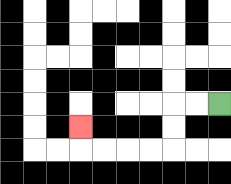{'start': '[9, 4]', 'end': '[3, 5]', 'path_directions': 'L,L,D,D,L,L,L,L,U', 'path_coordinates': '[[9, 4], [8, 4], [7, 4], [7, 5], [7, 6], [6, 6], [5, 6], [4, 6], [3, 6], [3, 5]]'}